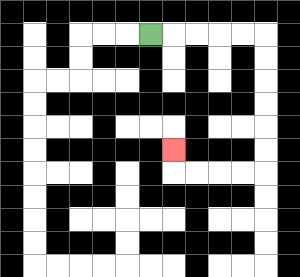{'start': '[6, 1]', 'end': '[7, 6]', 'path_directions': 'R,R,R,R,R,D,D,D,D,D,D,L,L,L,L,U', 'path_coordinates': '[[6, 1], [7, 1], [8, 1], [9, 1], [10, 1], [11, 1], [11, 2], [11, 3], [11, 4], [11, 5], [11, 6], [11, 7], [10, 7], [9, 7], [8, 7], [7, 7], [7, 6]]'}